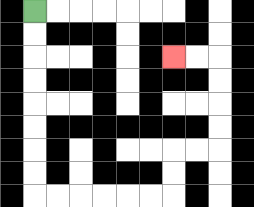{'start': '[1, 0]', 'end': '[7, 2]', 'path_directions': 'D,D,D,D,D,D,D,D,R,R,R,R,R,R,U,U,R,R,U,U,U,U,L,L', 'path_coordinates': '[[1, 0], [1, 1], [1, 2], [1, 3], [1, 4], [1, 5], [1, 6], [1, 7], [1, 8], [2, 8], [3, 8], [4, 8], [5, 8], [6, 8], [7, 8], [7, 7], [7, 6], [8, 6], [9, 6], [9, 5], [9, 4], [9, 3], [9, 2], [8, 2], [7, 2]]'}